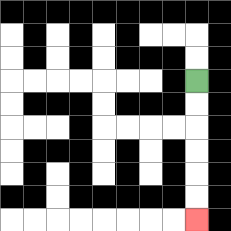{'start': '[8, 3]', 'end': '[8, 9]', 'path_directions': 'D,D,D,D,D,D', 'path_coordinates': '[[8, 3], [8, 4], [8, 5], [8, 6], [8, 7], [8, 8], [8, 9]]'}